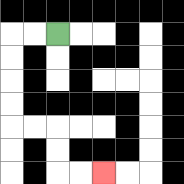{'start': '[2, 1]', 'end': '[4, 7]', 'path_directions': 'L,L,D,D,D,D,R,R,D,D,R,R', 'path_coordinates': '[[2, 1], [1, 1], [0, 1], [0, 2], [0, 3], [0, 4], [0, 5], [1, 5], [2, 5], [2, 6], [2, 7], [3, 7], [4, 7]]'}